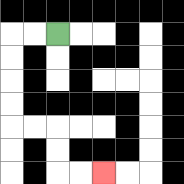{'start': '[2, 1]', 'end': '[4, 7]', 'path_directions': 'L,L,D,D,D,D,R,R,D,D,R,R', 'path_coordinates': '[[2, 1], [1, 1], [0, 1], [0, 2], [0, 3], [0, 4], [0, 5], [1, 5], [2, 5], [2, 6], [2, 7], [3, 7], [4, 7]]'}